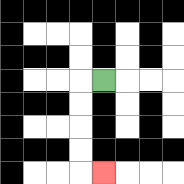{'start': '[4, 3]', 'end': '[4, 7]', 'path_directions': 'L,D,D,D,D,R', 'path_coordinates': '[[4, 3], [3, 3], [3, 4], [3, 5], [3, 6], [3, 7], [4, 7]]'}